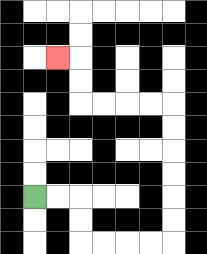{'start': '[1, 8]', 'end': '[2, 2]', 'path_directions': 'R,R,D,D,R,R,R,R,U,U,U,U,U,U,L,L,L,L,U,U,L', 'path_coordinates': '[[1, 8], [2, 8], [3, 8], [3, 9], [3, 10], [4, 10], [5, 10], [6, 10], [7, 10], [7, 9], [7, 8], [7, 7], [7, 6], [7, 5], [7, 4], [6, 4], [5, 4], [4, 4], [3, 4], [3, 3], [3, 2], [2, 2]]'}